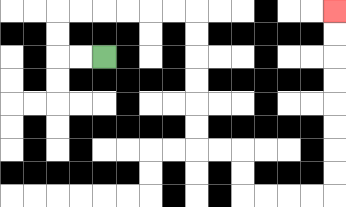{'start': '[4, 2]', 'end': '[14, 0]', 'path_directions': 'L,L,U,U,R,R,R,R,R,R,D,D,D,D,D,D,R,R,D,D,R,R,R,R,U,U,U,U,U,U,U,U', 'path_coordinates': '[[4, 2], [3, 2], [2, 2], [2, 1], [2, 0], [3, 0], [4, 0], [5, 0], [6, 0], [7, 0], [8, 0], [8, 1], [8, 2], [8, 3], [8, 4], [8, 5], [8, 6], [9, 6], [10, 6], [10, 7], [10, 8], [11, 8], [12, 8], [13, 8], [14, 8], [14, 7], [14, 6], [14, 5], [14, 4], [14, 3], [14, 2], [14, 1], [14, 0]]'}